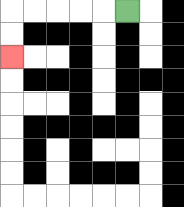{'start': '[5, 0]', 'end': '[0, 2]', 'path_directions': 'L,L,L,L,L,D,D', 'path_coordinates': '[[5, 0], [4, 0], [3, 0], [2, 0], [1, 0], [0, 0], [0, 1], [0, 2]]'}